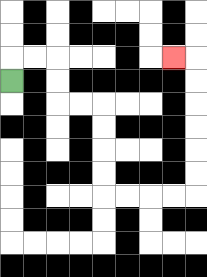{'start': '[0, 3]', 'end': '[7, 2]', 'path_directions': 'U,R,R,D,D,R,R,D,D,D,D,R,R,R,R,U,U,U,U,U,U,L', 'path_coordinates': '[[0, 3], [0, 2], [1, 2], [2, 2], [2, 3], [2, 4], [3, 4], [4, 4], [4, 5], [4, 6], [4, 7], [4, 8], [5, 8], [6, 8], [7, 8], [8, 8], [8, 7], [8, 6], [8, 5], [8, 4], [8, 3], [8, 2], [7, 2]]'}